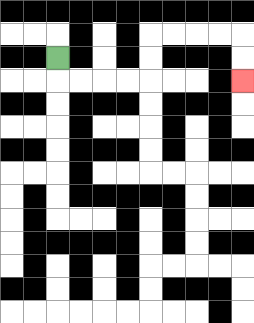{'start': '[2, 2]', 'end': '[10, 3]', 'path_directions': 'D,R,R,R,R,U,U,R,R,R,R,D,D', 'path_coordinates': '[[2, 2], [2, 3], [3, 3], [4, 3], [5, 3], [6, 3], [6, 2], [6, 1], [7, 1], [8, 1], [9, 1], [10, 1], [10, 2], [10, 3]]'}